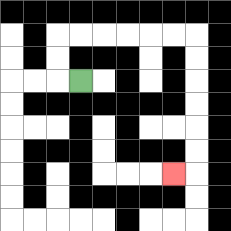{'start': '[3, 3]', 'end': '[7, 7]', 'path_directions': 'L,U,U,R,R,R,R,R,R,D,D,D,D,D,D,L', 'path_coordinates': '[[3, 3], [2, 3], [2, 2], [2, 1], [3, 1], [4, 1], [5, 1], [6, 1], [7, 1], [8, 1], [8, 2], [8, 3], [8, 4], [8, 5], [8, 6], [8, 7], [7, 7]]'}